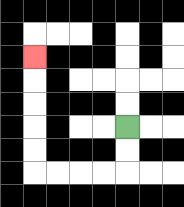{'start': '[5, 5]', 'end': '[1, 2]', 'path_directions': 'D,D,L,L,L,L,U,U,U,U,U', 'path_coordinates': '[[5, 5], [5, 6], [5, 7], [4, 7], [3, 7], [2, 7], [1, 7], [1, 6], [1, 5], [1, 4], [1, 3], [1, 2]]'}